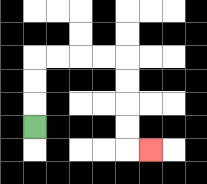{'start': '[1, 5]', 'end': '[6, 6]', 'path_directions': 'U,U,U,R,R,R,R,D,D,D,D,R', 'path_coordinates': '[[1, 5], [1, 4], [1, 3], [1, 2], [2, 2], [3, 2], [4, 2], [5, 2], [5, 3], [5, 4], [5, 5], [5, 6], [6, 6]]'}